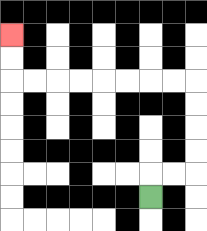{'start': '[6, 8]', 'end': '[0, 1]', 'path_directions': 'U,R,R,U,U,U,U,L,L,L,L,L,L,L,L,U,U', 'path_coordinates': '[[6, 8], [6, 7], [7, 7], [8, 7], [8, 6], [8, 5], [8, 4], [8, 3], [7, 3], [6, 3], [5, 3], [4, 3], [3, 3], [2, 3], [1, 3], [0, 3], [0, 2], [0, 1]]'}